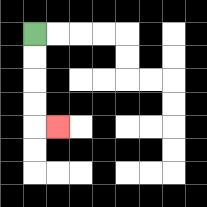{'start': '[1, 1]', 'end': '[2, 5]', 'path_directions': 'D,D,D,D,R', 'path_coordinates': '[[1, 1], [1, 2], [1, 3], [1, 4], [1, 5], [2, 5]]'}